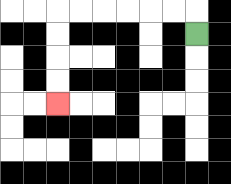{'start': '[8, 1]', 'end': '[2, 4]', 'path_directions': 'U,L,L,L,L,L,L,D,D,D,D', 'path_coordinates': '[[8, 1], [8, 0], [7, 0], [6, 0], [5, 0], [4, 0], [3, 0], [2, 0], [2, 1], [2, 2], [2, 3], [2, 4]]'}